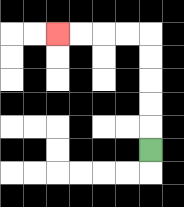{'start': '[6, 6]', 'end': '[2, 1]', 'path_directions': 'U,U,U,U,U,L,L,L,L', 'path_coordinates': '[[6, 6], [6, 5], [6, 4], [6, 3], [6, 2], [6, 1], [5, 1], [4, 1], [3, 1], [2, 1]]'}